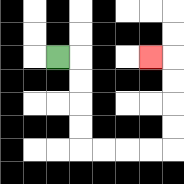{'start': '[2, 2]', 'end': '[6, 2]', 'path_directions': 'R,D,D,D,D,R,R,R,R,U,U,U,U,L', 'path_coordinates': '[[2, 2], [3, 2], [3, 3], [3, 4], [3, 5], [3, 6], [4, 6], [5, 6], [6, 6], [7, 6], [7, 5], [7, 4], [7, 3], [7, 2], [6, 2]]'}